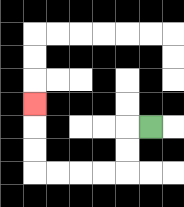{'start': '[6, 5]', 'end': '[1, 4]', 'path_directions': 'L,D,D,L,L,L,L,U,U,U', 'path_coordinates': '[[6, 5], [5, 5], [5, 6], [5, 7], [4, 7], [3, 7], [2, 7], [1, 7], [1, 6], [1, 5], [1, 4]]'}